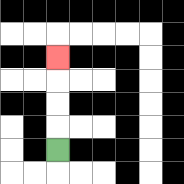{'start': '[2, 6]', 'end': '[2, 2]', 'path_directions': 'U,U,U,U', 'path_coordinates': '[[2, 6], [2, 5], [2, 4], [2, 3], [2, 2]]'}